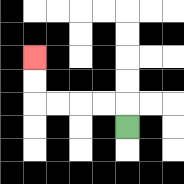{'start': '[5, 5]', 'end': '[1, 2]', 'path_directions': 'U,L,L,L,L,U,U', 'path_coordinates': '[[5, 5], [5, 4], [4, 4], [3, 4], [2, 4], [1, 4], [1, 3], [1, 2]]'}